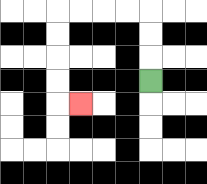{'start': '[6, 3]', 'end': '[3, 4]', 'path_directions': 'U,U,U,L,L,L,L,D,D,D,D,R', 'path_coordinates': '[[6, 3], [6, 2], [6, 1], [6, 0], [5, 0], [4, 0], [3, 0], [2, 0], [2, 1], [2, 2], [2, 3], [2, 4], [3, 4]]'}